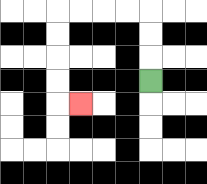{'start': '[6, 3]', 'end': '[3, 4]', 'path_directions': 'U,U,U,L,L,L,L,D,D,D,D,R', 'path_coordinates': '[[6, 3], [6, 2], [6, 1], [6, 0], [5, 0], [4, 0], [3, 0], [2, 0], [2, 1], [2, 2], [2, 3], [2, 4], [3, 4]]'}